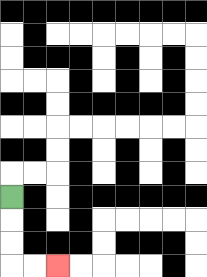{'start': '[0, 8]', 'end': '[2, 11]', 'path_directions': 'D,D,D,R,R', 'path_coordinates': '[[0, 8], [0, 9], [0, 10], [0, 11], [1, 11], [2, 11]]'}